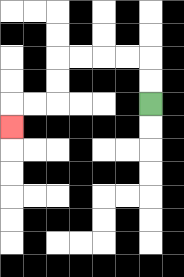{'start': '[6, 4]', 'end': '[0, 5]', 'path_directions': 'U,U,L,L,L,L,D,D,L,L,D', 'path_coordinates': '[[6, 4], [6, 3], [6, 2], [5, 2], [4, 2], [3, 2], [2, 2], [2, 3], [2, 4], [1, 4], [0, 4], [0, 5]]'}